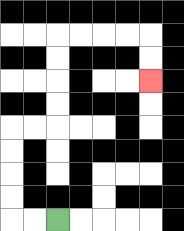{'start': '[2, 9]', 'end': '[6, 3]', 'path_directions': 'L,L,U,U,U,U,R,R,U,U,U,U,R,R,R,R,D,D', 'path_coordinates': '[[2, 9], [1, 9], [0, 9], [0, 8], [0, 7], [0, 6], [0, 5], [1, 5], [2, 5], [2, 4], [2, 3], [2, 2], [2, 1], [3, 1], [4, 1], [5, 1], [6, 1], [6, 2], [6, 3]]'}